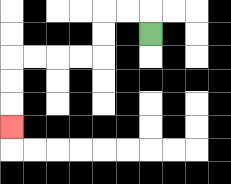{'start': '[6, 1]', 'end': '[0, 5]', 'path_directions': 'U,L,L,D,D,L,L,L,L,D,D,D', 'path_coordinates': '[[6, 1], [6, 0], [5, 0], [4, 0], [4, 1], [4, 2], [3, 2], [2, 2], [1, 2], [0, 2], [0, 3], [0, 4], [0, 5]]'}